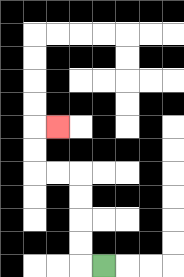{'start': '[4, 11]', 'end': '[2, 5]', 'path_directions': 'L,U,U,U,U,L,L,U,U,R', 'path_coordinates': '[[4, 11], [3, 11], [3, 10], [3, 9], [3, 8], [3, 7], [2, 7], [1, 7], [1, 6], [1, 5], [2, 5]]'}